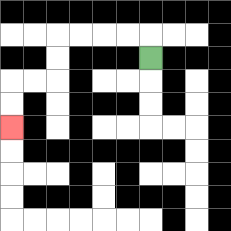{'start': '[6, 2]', 'end': '[0, 5]', 'path_directions': 'U,L,L,L,L,D,D,L,L,D,D', 'path_coordinates': '[[6, 2], [6, 1], [5, 1], [4, 1], [3, 1], [2, 1], [2, 2], [2, 3], [1, 3], [0, 3], [0, 4], [0, 5]]'}